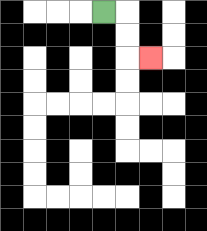{'start': '[4, 0]', 'end': '[6, 2]', 'path_directions': 'R,D,D,R', 'path_coordinates': '[[4, 0], [5, 0], [5, 1], [5, 2], [6, 2]]'}